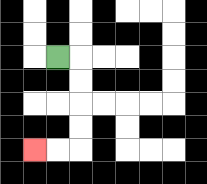{'start': '[2, 2]', 'end': '[1, 6]', 'path_directions': 'R,D,D,D,D,L,L', 'path_coordinates': '[[2, 2], [3, 2], [3, 3], [3, 4], [3, 5], [3, 6], [2, 6], [1, 6]]'}